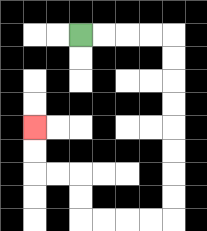{'start': '[3, 1]', 'end': '[1, 5]', 'path_directions': 'R,R,R,R,D,D,D,D,D,D,D,D,L,L,L,L,U,U,L,L,U,U', 'path_coordinates': '[[3, 1], [4, 1], [5, 1], [6, 1], [7, 1], [7, 2], [7, 3], [7, 4], [7, 5], [7, 6], [7, 7], [7, 8], [7, 9], [6, 9], [5, 9], [4, 9], [3, 9], [3, 8], [3, 7], [2, 7], [1, 7], [1, 6], [1, 5]]'}